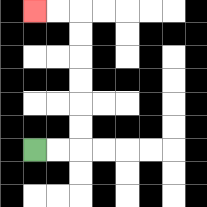{'start': '[1, 6]', 'end': '[1, 0]', 'path_directions': 'R,R,U,U,U,U,U,U,L,L', 'path_coordinates': '[[1, 6], [2, 6], [3, 6], [3, 5], [3, 4], [3, 3], [3, 2], [3, 1], [3, 0], [2, 0], [1, 0]]'}